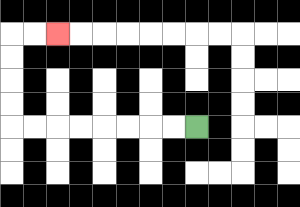{'start': '[8, 5]', 'end': '[2, 1]', 'path_directions': 'L,L,L,L,L,L,L,L,U,U,U,U,R,R', 'path_coordinates': '[[8, 5], [7, 5], [6, 5], [5, 5], [4, 5], [3, 5], [2, 5], [1, 5], [0, 5], [0, 4], [0, 3], [0, 2], [0, 1], [1, 1], [2, 1]]'}